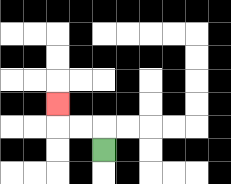{'start': '[4, 6]', 'end': '[2, 4]', 'path_directions': 'U,L,L,U', 'path_coordinates': '[[4, 6], [4, 5], [3, 5], [2, 5], [2, 4]]'}